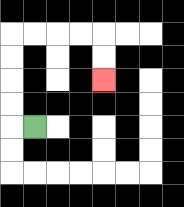{'start': '[1, 5]', 'end': '[4, 3]', 'path_directions': 'L,U,U,U,U,R,R,R,R,D,D', 'path_coordinates': '[[1, 5], [0, 5], [0, 4], [0, 3], [0, 2], [0, 1], [1, 1], [2, 1], [3, 1], [4, 1], [4, 2], [4, 3]]'}